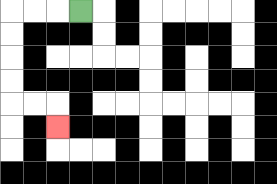{'start': '[3, 0]', 'end': '[2, 5]', 'path_directions': 'L,L,L,D,D,D,D,R,R,D', 'path_coordinates': '[[3, 0], [2, 0], [1, 0], [0, 0], [0, 1], [0, 2], [0, 3], [0, 4], [1, 4], [2, 4], [2, 5]]'}